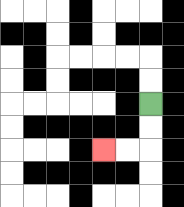{'start': '[6, 4]', 'end': '[4, 6]', 'path_directions': 'D,D,L,L', 'path_coordinates': '[[6, 4], [6, 5], [6, 6], [5, 6], [4, 6]]'}